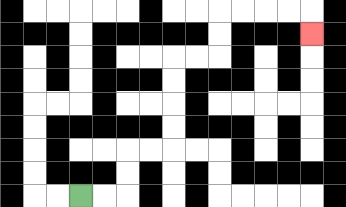{'start': '[3, 8]', 'end': '[13, 1]', 'path_directions': 'R,R,U,U,R,R,U,U,U,U,R,R,U,U,R,R,R,R,D', 'path_coordinates': '[[3, 8], [4, 8], [5, 8], [5, 7], [5, 6], [6, 6], [7, 6], [7, 5], [7, 4], [7, 3], [7, 2], [8, 2], [9, 2], [9, 1], [9, 0], [10, 0], [11, 0], [12, 0], [13, 0], [13, 1]]'}